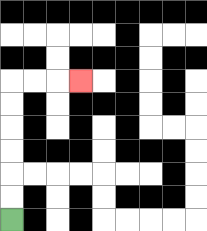{'start': '[0, 9]', 'end': '[3, 3]', 'path_directions': 'U,U,U,U,U,U,R,R,R', 'path_coordinates': '[[0, 9], [0, 8], [0, 7], [0, 6], [0, 5], [0, 4], [0, 3], [1, 3], [2, 3], [3, 3]]'}